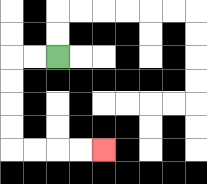{'start': '[2, 2]', 'end': '[4, 6]', 'path_directions': 'L,L,D,D,D,D,R,R,R,R', 'path_coordinates': '[[2, 2], [1, 2], [0, 2], [0, 3], [0, 4], [0, 5], [0, 6], [1, 6], [2, 6], [3, 6], [4, 6]]'}